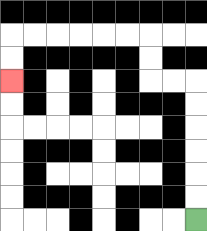{'start': '[8, 9]', 'end': '[0, 3]', 'path_directions': 'U,U,U,U,U,U,L,L,U,U,L,L,L,L,L,L,D,D', 'path_coordinates': '[[8, 9], [8, 8], [8, 7], [8, 6], [8, 5], [8, 4], [8, 3], [7, 3], [6, 3], [6, 2], [6, 1], [5, 1], [4, 1], [3, 1], [2, 1], [1, 1], [0, 1], [0, 2], [0, 3]]'}